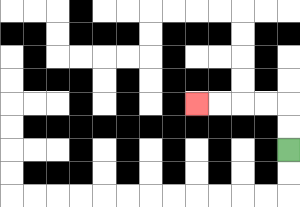{'start': '[12, 6]', 'end': '[8, 4]', 'path_directions': 'U,U,L,L,L,L', 'path_coordinates': '[[12, 6], [12, 5], [12, 4], [11, 4], [10, 4], [9, 4], [8, 4]]'}